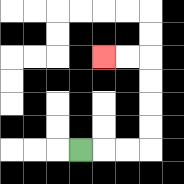{'start': '[3, 6]', 'end': '[4, 2]', 'path_directions': 'R,R,R,U,U,U,U,L,L', 'path_coordinates': '[[3, 6], [4, 6], [5, 6], [6, 6], [6, 5], [6, 4], [6, 3], [6, 2], [5, 2], [4, 2]]'}